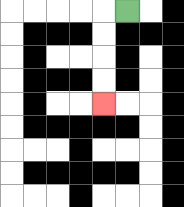{'start': '[5, 0]', 'end': '[4, 4]', 'path_directions': 'L,D,D,D,D', 'path_coordinates': '[[5, 0], [4, 0], [4, 1], [4, 2], [4, 3], [4, 4]]'}